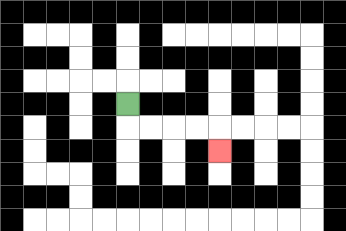{'start': '[5, 4]', 'end': '[9, 6]', 'path_directions': 'D,R,R,R,R,D', 'path_coordinates': '[[5, 4], [5, 5], [6, 5], [7, 5], [8, 5], [9, 5], [9, 6]]'}